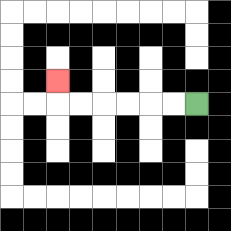{'start': '[8, 4]', 'end': '[2, 3]', 'path_directions': 'L,L,L,L,L,L,U', 'path_coordinates': '[[8, 4], [7, 4], [6, 4], [5, 4], [4, 4], [3, 4], [2, 4], [2, 3]]'}